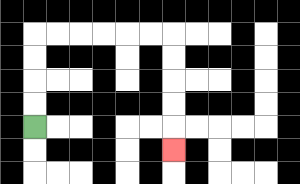{'start': '[1, 5]', 'end': '[7, 6]', 'path_directions': 'U,U,U,U,R,R,R,R,R,R,D,D,D,D,D', 'path_coordinates': '[[1, 5], [1, 4], [1, 3], [1, 2], [1, 1], [2, 1], [3, 1], [4, 1], [5, 1], [6, 1], [7, 1], [7, 2], [7, 3], [7, 4], [7, 5], [7, 6]]'}